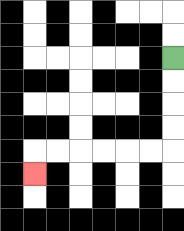{'start': '[7, 2]', 'end': '[1, 7]', 'path_directions': 'D,D,D,D,L,L,L,L,L,L,D', 'path_coordinates': '[[7, 2], [7, 3], [7, 4], [7, 5], [7, 6], [6, 6], [5, 6], [4, 6], [3, 6], [2, 6], [1, 6], [1, 7]]'}